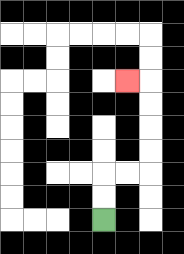{'start': '[4, 9]', 'end': '[5, 3]', 'path_directions': 'U,U,R,R,U,U,U,U,L', 'path_coordinates': '[[4, 9], [4, 8], [4, 7], [5, 7], [6, 7], [6, 6], [6, 5], [6, 4], [6, 3], [5, 3]]'}